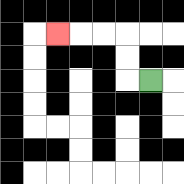{'start': '[6, 3]', 'end': '[2, 1]', 'path_directions': 'L,U,U,L,L,L', 'path_coordinates': '[[6, 3], [5, 3], [5, 2], [5, 1], [4, 1], [3, 1], [2, 1]]'}